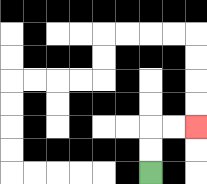{'start': '[6, 7]', 'end': '[8, 5]', 'path_directions': 'U,U,R,R', 'path_coordinates': '[[6, 7], [6, 6], [6, 5], [7, 5], [8, 5]]'}